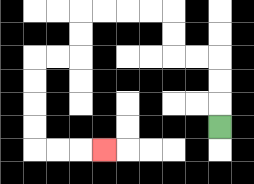{'start': '[9, 5]', 'end': '[4, 6]', 'path_directions': 'U,U,U,L,L,U,U,L,L,L,L,D,D,L,L,D,D,D,D,R,R,R', 'path_coordinates': '[[9, 5], [9, 4], [9, 3], [9, 2], [8, 2], [7, 2], [7, 1], [7, 0], [6, 0], [5, 0], [4, 0], [3, 0], [3, 1], [3, 2], [2, 2], [1, 2], [1, 3], [1, 4], [1, 5], [1, 6], [2, 6], [3, 6], [4, 6]]'}